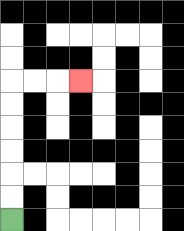{'start': '[0, 9]', 'end': '[3, 3]', 'path_directions': 'U,U,U,U,U,U,R,R,R', 'path_coordinates': '[[0, 9], [0, 8], [0, 7], [0, 6], [0, 5], [0, 4], [0, 3], [1, 3], [2, 3], [3, 3]]'}